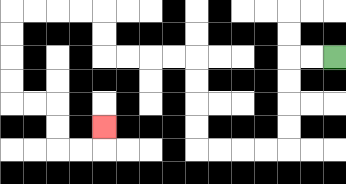{'start': '[14, 2]', 'end': '[4, 5]', 'path_directions': 'L,L,D,D,D,D,L,L,L,L,U,U,U,U,L,L,L,L,U,U,L,L,L,L,D,D,D,D,R,R,D,D,R,R,U', 'path_coordinates': '[[14, 2], [13, 2], [12, 2], [12, 3], [12, 4], [12, 5], [12, 6], [11, 6], [10, 6], [9, 6], [8, 6], [8, 5], [8, 4], [8, 3], [8, 2], [7, 2], [6, 2], [5, 2], [4, 2], [4, 1], [4, 0], [3, 0], [2, 0], [1, 0], [0, 0], [0, 1], [0, 2], [0, 3], [0, 4], [1, 4], [2, 4], [2, 5], [2, 6], [3, 6], [4, 6], [4, 5]]'}